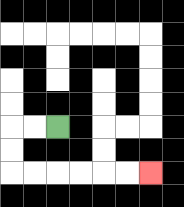{'start': '[2, 5]', 'end': '[6, 7]', 'path_directions': 'L,L,D,D,R,R,R,R,R,R', 'path_coordinates': '[[2, 5], [1, 5], [0, 5], [0, 6], [0, 7], [1, 7], [2, 7], [3, 7], [4, 7], [5, 7], [6, 7]]'}